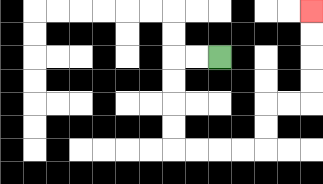{'start': '[9, 2]', 'end': '[13, 0]', 'path_directions': 'L,L,D,D,D,D,R,R,R,R,U,U,R,R,U,U,U,U', 'path_coordinates': '[[9, 2], [8, 2], [7, 2], [7, 3], [7, 4], [7, 5], [7, 6], [8, 6], [9, 6], [10, 6], [11, 6], [11, 5], [11, 4], [12, 4], [13, 4], [13, 3], [13, 2], [13, 1], [13, 0]]'}